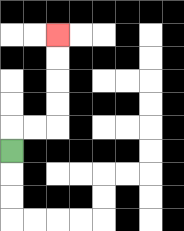{'start': '[0, 6]', 'end': '[2, 1]', 'path_directions': 'U,R,R,U,U,U,U', 'path_coordinates': '[[0, 6], [0, 5], [1, 5], [2, 5], [2, 4], [2, 3], [2, 2], [2, 1]]'}